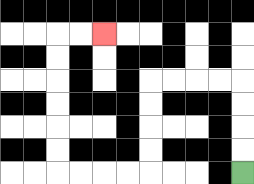{'start': '[10, 7]', 'end': '[4, 1]', 'path_directions': 'U,U,U,U,L,L,L,L,D,D,D,D,L,L,L,L,U,U,U,U,U,U,R,R', 'path_coordinates': '[[10, 7], [10, 6], [10, 5], [10, 4], [10, 3], [9, 3], [8, 3], [7, 3], [6, 3], [6, 4], [6, 5], [6, 6], [6, 7], [5, 7], [4, 7], [3, 7], [2, 7], [2, 6], [2, 5], [2, 4], [2, 3], [2, 2], [2, 1], [3, 1], [4, 1]]'}